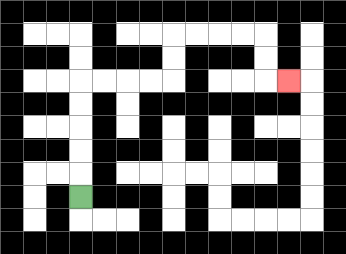{'start': '[3, 8]', 'end': '[12, 3]', 'path_directions': 'U,U,U,U,U,R,R,R,R,U,U,R,R,R,R,D,D,R', 'path_coordinates': '[[3, 8], [3, 7], [3, 6], [3, 5], [3, 4], [3, 3], [4, 3], [5, 3], [6, 3], [7, 3], [7, 2], [7, 1], [8, 1], [9, 1], [10, 1], [11, 1], [11, 2], [11, 3], [12, 3]]'}